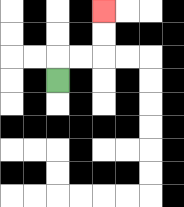{'start': '[2, 3]', 'end': '[4, 0]', 'path_directions': 'U,R,R,U,U', 'path_coordinates': '[[2, 3], [2, 2], [3, 2], [4, 2], [4, 1], [4, 0]]'}